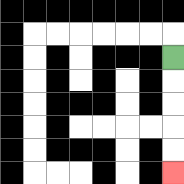{'start': '[7, 2]', 'end': '[7, 7]', 'path_directions': 'D,D,D,D,D', 'path_coordinates': '[[7, 2], [7, 3], [7, 4], [7, 5], [7, 6], [7, 7]]'}